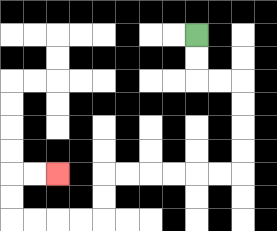{'start': '[8, 1]', 'end': '[2, 7]', 'path_directions': 'D,D,R,R,D,D,D,D,L,L,L,L,L,L,D,D,L,L,L,L,U,U,R,R', 'path_coordinates': '[[8, 1], [8, 2], [8, 3], [9, 3], [10, 3], [10, 4], [10, 5], [10, 6], [10, 7], [9, 7], [8, 7], [7, 7], [6, 7], [5, 7], [4, 7], [4, 8], [4, 9], [3, 9], [2, 9], [1, 9], [0, 9], [0, 8], [0, 7], [1, 7], [2, 7]]'}